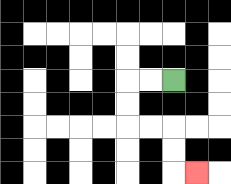{'start': '[7, 3]', 'end': '[8, 7]', 'path_directions': 'L,L,D,D,R,R,D,D,R', 'path_coordinates': '[[7, 3], [6, 3], [5, 3], [5, 4], [5, 5], [6, 5], [7, 5], [7, 6], [7, 7], [8, 7]]'}